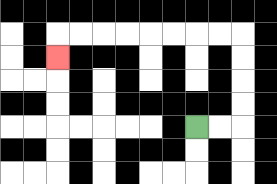{'start': '[8, 5]', 'end': '[2, 2]', 'path_directions': 'R,R,U,U,U,U,L,L,L,L,L,L,L,L,D', 'path_coordinates': '[[8, 5], [9, 5], [10, 5], [10, 4], [10, 3], [10, 2], [10, 1], [9, 1], [8, 1], [7, 1], [6, 1], [5, 1], [4, 1], [3, 1], [2, 1], [2, 2]]'}